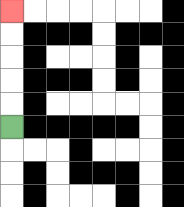{'start': '[0, 5]', 'end': '[0, 0]', 'path_directions': 'U,U,U,U,U', 'path_coordinates': '[[0, 5], [0, 4], [0, 3], [0, 2], [0, 1], [0, 0]]'}